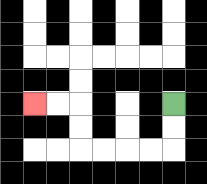{'start': '[7, 4]', 'end': '[1, 4]', 'path_directions': 'D,D,L,L,L,L,U,U,L,L', 'path_coordinates': '[[7, 4], [7, 5], [7, 6], [6, 6], [5, 6], [4, 6], [3, 6], [3, 5], [3, 4], [2, 4], [1, 4]]'}